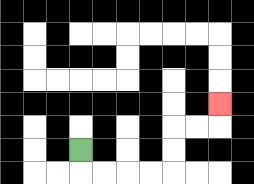{'start': '[3, 6]', 'end': '[9, 4]', 'path_directions': 'D,R,R,R,R,U,U,R,R,U', 'path_coordinates': '[[3, 6], [3, 7], [4, 7], [5, 7], [6, 7], [7, 7], [7, 6], [7, 5], [8, 5], [9, 5], [9, 4]]'}